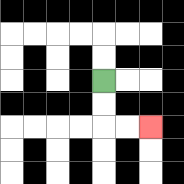{'start': '[4, 3]', 'end': '[6, 5]', 'path_directions': 'D,D,R,R', 'path_coordinates': '[[4, 3], [4, 4], [4, 5], [5, 5], [6, 5]]'}